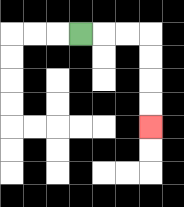{'start': '[3, 1]', 'end': '[6, 5]', 'path_directions': 'R,R,R,D,D,D,D', 'path_coordinates': '[[3, 1], [4, 1], [5, 1], [6, 1], [6, 2], [6, 3], [6, 4], [6, 5]]'}